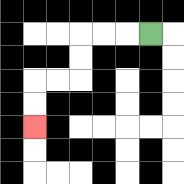{'start': '[6, 1]', 'end': '[1, 5]', 'path_directions': 'L,L,L,D,D,L,L,D,D', 'path_coordinates': '[[6, 1], [5, 1], [4, 1], [3, 1], [3, 2], [3, 3], [2, 3], [1, 3], [1, 4], [1, 5]]'}